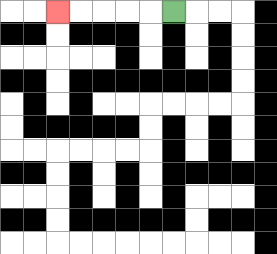{'start': '[7, 0]', 'end': '[2, 0]', 'path_directions': 'L,L,L,L,L', 'path_coordinates': '[[7, 0], [6, 0], [5, 0], [4, 0], [3, 0], [2, 0]]'}